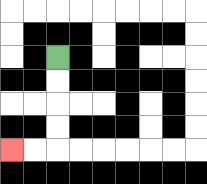{'start': '[2, 2]', 'end': '[0, 6]', 'path_directions': 'D,D,D,D,L,L', 'path_coordinates': '[[2, 2], [2, 3], [2, 4], [2, 5], [2, 6], [1, 6], [0, 6]]'}